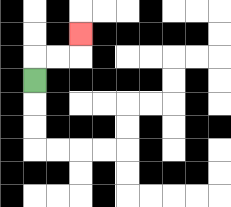{'start': '[1, 3]', 'end': '[3, 1]', 'path_directions': 'U,R,R,U', 'path_coordinates': '[[1, 3], [1, 2], [2, 2], [3, 2], [3, 1]]'}